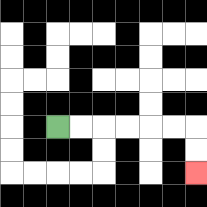{'start': '[2, 5]', 'end': '[8, 7]', 'path_directions': 'R,R,R,R,R,R,D,D', 'path_coordinates': '[[2, 5], [3, 5], [4, 5], [5, 5], [6, 5], [7, 5], [8, 5], [8, 6], [8, 7]]'}